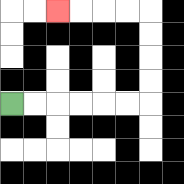{'start': '[0, 4]', 'end': '[2, 0]', 'path_directions': 'R,R,R,R,R,R,U,U,U,U,L,L,L,L', 'path_coordinates': '[[0, 4], [1, 4], [2, 4], [3, 4], [4, 4], [5, 4], [6, 4], [6, 3], [6, 2], [6, 1], [6, 0], [5, 0], [4, 0], [3, 0], [2, 0]]'}